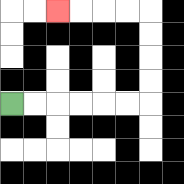{'start': '[0, 4]', 'end': '[2, 0]', 'path_directions': 'R,R,R,R,R,R,U,U,U,U,L,L,L,L', 'path_coordinates': '[[0, 4], [1, 4], [2, 4], [3, 4], [4, 4], [5, 4], [6, 4], [6, 3], [6, 2], [6, 1], [6, 0], [5, 0], [4, 0], [3, 0], [2, 0]]'}